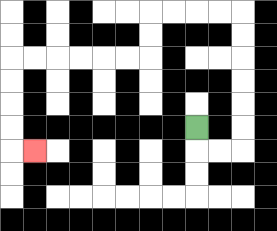{'start': '[8, 5]', 'end': '[1, 6]', 'path_directions': 'D,R,R,U,U,U,U,U,U,L,L,L,L,D,D,L,L,L,L,L,L,D,D,D,D,R', 'path_coordinates': '[[8, 5], [8, 6], [9, 6], [10, 6], [10, 5], [10, 4], [10, 3], [10, 2], [10, 1], [10, 0], [9, 0], [8, 0], [7, 0], [6, 0], [6, 1], [6, 2], [5, 2], [4, 2], [3, 2], [2, 2], [1, 2], [0, 2], [0, 3], [0, 4], [0, 5], [0, 6], [1, 6]]'}